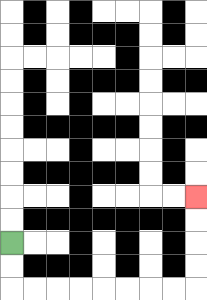{'start': '[0, 10]', 'end': '[8, 8]', 'path_directions': 'D,D,R,R,R,R,R,R,R,R,U,U,U,U', 'path_coordinates': '[[0, 10], [0, 11], [0, 12], [1, 12], [2, 12], [3, 12], [4, 12], [5, 12], [6, 12], [7, 12], [8, 12], [8, 11], [8, 10], [8, 9], [8, 8]]'}